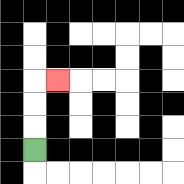{'start': '[1, 6]', 'end': '[2, 3]', 'path_directions': 'U,U,U,R', 'path_coordinates': '[[1, 6], [1, 5], [1, 4], [1, 3], [2, 3]]'}